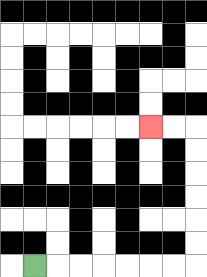{'start': '[1, 11]', 'end': '[6, 5]', 'path_directions': 'R,R,R,R,R,R,R,U,U,U,U,U,U,L,L', 'path_coordinates': '[[1, 11], [2, 11], [3, 11], [4, 11], [5, 11], [6, 11], [7, 11], [8, 11], [8, 10], [8, 9], [8, 8], [8, 7], [8, 6], [8, 5], [7, 5], [6, 5]]'}